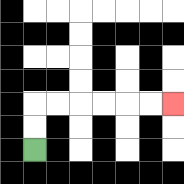{'start': '[1, 6]', 'end': '[7, 4]', 'path_directions': 'U,U,R,R,R,R,R,R', 'path_coordinates': '[[1, 6], [1, 5], [1, 4], [2, 4], [3, 4], [4, 4], [5, 4], [6, 4], [7, 4]]'}